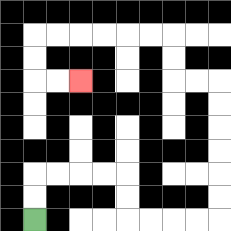{'start': '[1, 9]', 'end': '[3, 3]', 'path_directions': 'U,U,R,R,R,R,D,D,R,R,R,R,U,U,U,U,U,U,L,L,U,U,L,L,L,L,L,L,D,D,R,R', 'path_coordinates': '[[1, 9], [1, 8], [1, 7], [2, 7], [3, 7], [4, 7], [5, 7], [5, 8], [5, 9], [6, 9], [7, 9], [8, 9], [9, 9], [9, 8], [9, 7], [9, 6], [9, 5], [9, 4], [9, 3], [8, 3], [7, 3], [7, 2], [7, 1], [6, 1], [5, 1], [4, 1], [3, 1], [2, 1], [1, 1], [1, 2], [1, 3], [2, 3], [3, 3]]'}